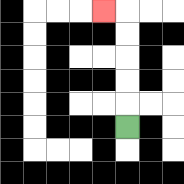{'start': '[5, 5]', 'end': '[4, 0]', 'path_directions': 'U,U,U,U,U,L', 'path_coordinates': '[[5, 5], [5, 4], [5, 3], [5, 2], [5, 1], [5, 0], [4, 0]]'}